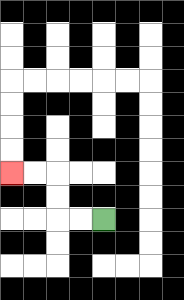{'start': '[4, 9]', 'end': '[0, 7]', 'path_directions': 'L,L,U,U,L,L', 'path_coordinates': '[[4, 9], [3, 9], [2, 9], [2, 8], [2, 7], [1, 7], [0, 7]]'}